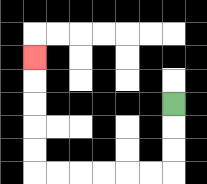{'start': '[7, 4]', 'end': '[1, 2]', 'path_directions': 'D,D,D,L,L,L,L,L,L,U,U,U,U,U', 'path_coordinates': '[[7, 4], [7, 5], [7, 6], [7, 7], [6, 7], [5, 7], [4, 7], [3, 7], [2, 7], [1, 7], [1, 6], [1, 5], [1, 4], [1, 3], [1, 2]]'}